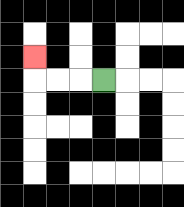{'start': '[4, 3]', 'end': '[1, 2]', 'path_directions': 'L,L,L,U', 'path_coordinates': '[[4, 3], [3, 3], [2, 3], [1, 3], [1, 2]]'}